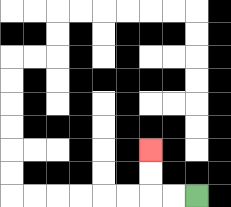{'start': '[8, 8]', 'end': '[6, 6]', 'path_directions': 'L,L,U,U', 'path_coordinates': '[[8, 8], [7, 8], [6, 8], [6, 7], [6, 6]]'}